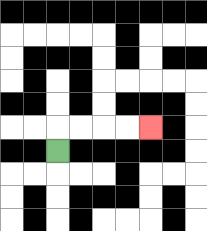{'start': '[2, 6]', 'end': '[6, 5]', 'path_directions': 'U,R,R,R,R', 'path_coordinates': '[[2, 6], [2, 5], [3, 5], [4, 5], [5, 5], [6, 5]]'}